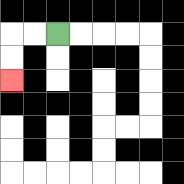{'start': '[2, 1]', 'end': '[0, 3]', 'path_directions': 'L,L,D,D', 'path_coordinates': '[[2, 1], [1, 1], [0, 1], [0, 2], [0, 3]]'}